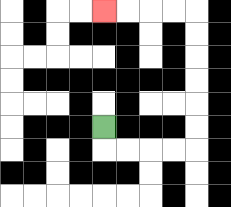{'start': '[4, 5]', 'end': '[4, 0]', 'path_directions': 'D,R,R,R,R,U,U,U,U,U,U,L,L,L,L', 'path_coordinates': '[[4, 5], [4, 6], [5, 6], [6, 6], [7, 6], [8, 6], [8, 5], [8, 4], [8, 3], [8, 2], [8, 1], [8, 0], [7, 0], [6, 0], [5, 0], [4, 0]]'}